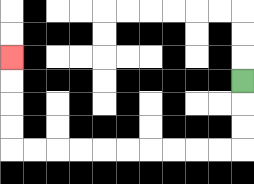{'start': '[10, 3]', 'end': '[0, 2]', 'path_directions': 'D,D,D,L,L,L,L,L,L,L,L,L,L,U,U,U,U', 'path_coordinates': '[[10, 3], [10, 4], [10, 5], [10, 6], [9, 6], [8, 6], [7, 6], [6, 6], [5, 6], [4, 6], [3, 6], [2, 6], [1, 6], [0, 6], [0, 5], [0, 4], [0, 3], [0, 2]]'}